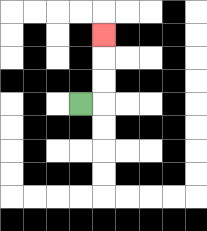{'start': '[3, 4]', 'end': '[4, 1]', 'path_directions': 'R,U,U,U', 'path_coordinates': '[[3, 4], [4, 4], [4, 3], [4, 2], [4, 1]]'}